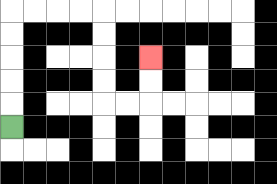{'start': '[0, 5]', 'end': '[6, 2]', 'path_directions': 'U,U,U,U,U,R,R,R,R,D,D,D,D,R,R,U,U', 'path_coordinates': '[[0, 5], [0, 4], [0, 3], [0, 2], [0, 1], [0, 0], [1, 0], [2, 0], [3, 0], [4, 0], [4, 1], [4, 2], [4, 3], [4, 4], [5, 4], [6, 4], [6, 3], [6, 2]]'}